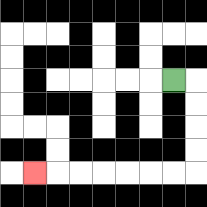{'start': '[7, 3]', 'end': '[1, 7]', 'path_directions': 'R,D,D,D,D,L,L,L,L,L,L,L', 'path_coordinates': '[[7, 3], [8, 3], [8, 4], [8, 5], [8, 6], [8, 7], [7, 7], [6, 7], [5, 7], [4, 7], [3, 7], [2, 7], [1, 7]]'}